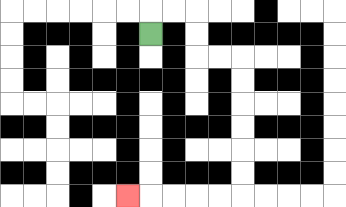{'start': '[6, 1]', 'end': '[5, 8]', 'path_directions': 'U,R,R,D,D,R,R,D,D,D,D,D,D,L,L,L,L,L', 'path_coordinates': '[[6, 1], [6, 0], [7, 0], [8, 0], [8, 1], [8, 2], [9, 2], [10, 2], [10, 3], [10, 4], [10, 5], [10, 6], [10, 7], [10, 8], [9, 8], [8, 8], [7, 8], [6, 8], [5, 8]]'}